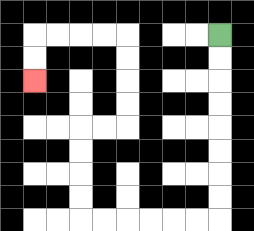{'start': '[9, 1]', 'end': '[1, 3]', 'path_directions': 'D,D,D,D,D,D,D,D,L,L,L,L,L,L,U,U,U,U,R,R,U,U,U,U,L,L,L,L,D,D', 'path_coordinates': '[[9, 1], [9, 2], [9, 3], [9, 4], [9, 5], [9, 6], [9, 7], [9, 8], [9, 9], [8, 9], [7, 9], [6, 9], [5, 9], [4, 9], [3, 9], [3, 8], [3, 7], [3, 6], [3, 5], [4, 5], [5, 5], [5, 4], [5, 3], [5, 2], [5, 1], [4, 1], [3, 1], [2, 1], [1, 1], [1, 2], [1, 3]]'}